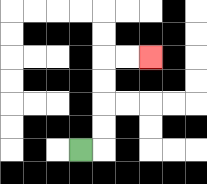{'start': '[3, 6]', 'end': '[6, 2]', 'path_directions': 'R,U,U,U,U,R,R', 'path_coordinates': '[[3, 6], [4, 6], [4, 5], [4, 4], [4, 3], [4, 2], [5, 2], [6, 2]]'}